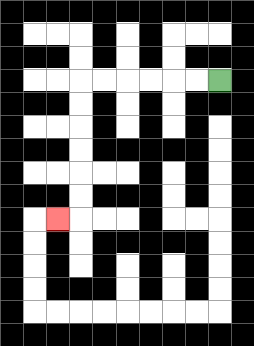{'start': '[9, 3]', 'end': '[2, 9]', 'path_directions': 'L,L,L,L,L,L,D,D,D,D,D,D,L', 'path_coordinates': '[[9, 3], [8, 3], [7, 3], [6, 3], [5, 3], [4, 3], [3, 3], [3, 4], [3, 5], [3, 6], [3, 7], [3, 8], [3, 9], [2, 9]]'}